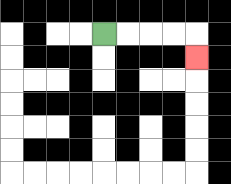{'start': '[4, 1]', 'end': '[8, 2]', 'path_directions': 'R,R,R,R,D', 'path_coordinates': '[[4, 1], [5, 1], [6, 1], [7, 1], [8, 1], [8, 2]]'}